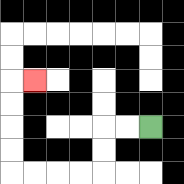{'start': '[6, 5]', 'end': '[1, 3]', 'path_directions': 'L,L,D,D,L,L,L,L,U,U,U,U,R', 'path_coordinates': '[[6, 5], [5, 5], [4, 5], [4, 6], [4, 7], [3, 7], [2, 7], [1, 7], [0, 7], [0, 6], [0, 5], [0, 4], [0, 3], [1, 3]]'}